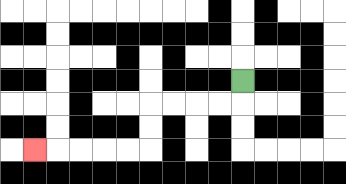{'start': '[10, 3]', 'end': '[1, 6]', 'path_directions': 'D,L,L,L,L,D,D,L,L,L,L,L', 'path_coordinates': '[[10, 3], [10, 4], [9, 4], [8, 4], [7, 4], [6, 4], [6, 5], [6, 6], [5, 6], [4, 6], [3, 6], [2, 6], [1, 6]]'}